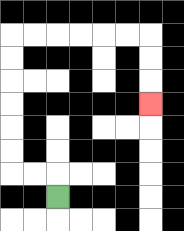{'start': '[2, 8]', 'end': '[6, 4]', 'path_directions': 'U,L,L,U,U,U,U,U,U,R,R,R,R,R,R,D,D,D', 'path_coordinates': '[[2, 8], [2, 7], [1, 7], [0, 7], [0, 6], [0, 5], [0, 4], [0, 3], [0, 2], [0, 1], [1, 1], [2, 1], [3, 1], [4, 1], [5, 1], [6, 1], [6, 2], [6, 3], [6, 4]]'}